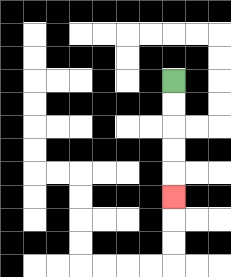{'start': '[7, 3]', 'end': '[7, 8]', 'path_directions': 'D,D,D,D,D', 'path_coordinates': '[[7, 3], [7, 4], [7, 5], [7, 6], [7, 7], [7, 8]]'}